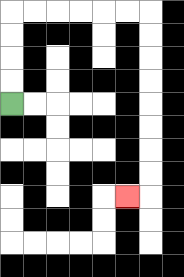{'start': '[0, 4]', 'end': '[5, 8]', 'path_directions': 'U,U,U,U,R,R,R,R,R,R,D,D,D,D,D,D,D,D,L', 'path_coordinates': '[[0, 4], [0, 3], [0, 2], [0, 1], [0, 0], [1, 0], [2, 0], [3, 0], [4, 0], [5, 0], [6, 0], [6, 1], [6, 2], [6, 3], [6, 4], [6, 5], [6, 6], [6, 7], [6, 8], [5, 8]]'}